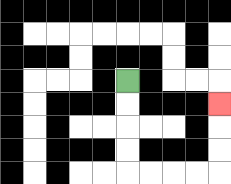{'start': '[5, 3]', 'end': '[9, 4]', 'path_directions': 'D,D,D,D,R,R,R,R,U,U,U', 'path_coordinates': '[[5, 3], [5, 4], [5, 5], [5, 6], [5, 7], [6, 7], [7, 7], [8, 7], [9, 7], [9, 6], [9, 5], [9, 4]]'}